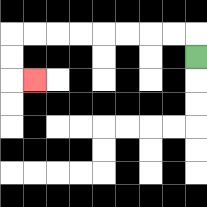{'start': '[8, 2]', 'end': '[1, 3]', 'path_directions': 'U,L,L,L,L,L,L,L,L,D,D,R', 'path_coordinates': '[[8, 2], [8, 1], [7, 1], [6, 1], [5, 1], [4, 1], [3, 1], [2, 1], [1, 1], [0, 1], [0, 2], [0, 3], [1, 3]]'}